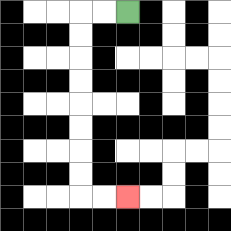{'start': '[5, 0]', 'end': '[5, 8]', 'path_directions': 'L,L,D,D,D,D,D,D,D,D,R,R', 'path_coordinates': '[[5, 0], [4, 0], [3, 0], [3, 1], [3, 2], [3, 3], [3, 4], [3, 5], [3, 6], [3, 7], [3, 8], [4, 8], [5, 8]]'}